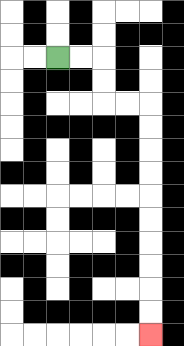{'start': '[2, 2]', 'end': '[6, 14]', 'path_directions': 'R,R,D,D,R,R,D,D,D,D,D,D,D,D,D,D', 'path_coordinates': '[[2, 2], [3, 2], [4, 2], [4, 3], [4, 4], [5, 4], [6, 4], [6, 5], [6, 6], [6, 7], [6, 8], [6, 9], [6, 10], [6, 11], [6, 12], [6, 13], [6, 14]]'}